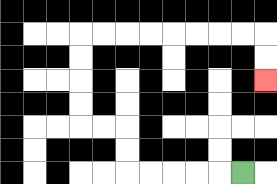{'start': '[10, 7]', 'end': '[11, 3]', 'path_directions': 'L,L,L,L,L,U,U,L,L,U,U,U,U,R,R,R,R,R,R,R,R,D,D', 'path_coordinates': '[[10, 7], [9, 7], [8, 7], [7, 7], [6, 7], [5, 7], [5, 6], [5, 5], [4, 5], [3, 5], [3, 4], [3, 3], [3, 2], [3, 1], [4, 1], [5, 1], [6, 1], [7, 1], [8, 1], [9, 1], [10, 1], [11, 1], [11, 2], [11, 3]]'}